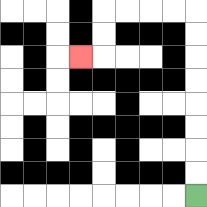{'start': '[8, 8]', 'end': '[3, 2]', 'path_directions': 'U,U,U,U,U,U,U,U,L,L,L,L,D,D,L', 'path_coordinates': '[[8, 8], [8, 7], [8, 6], [8, 5], [8, 4], [8, 3], [8, 2], [8, 1], [8, 0], [7, 0], [6, 0], [5, 0], [4, 0], [4, 1], [4, 2], [3, 2]]'}